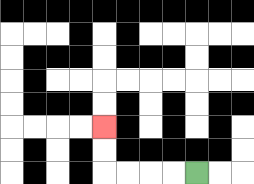{'start': '[8, 7]', 'end': '[4, 5]', 'path_directions': 'L,L,L,L,U,U', 'path_coordinates': '[[8, 7], [7, 7], [6, 7], [5, 7], [4, 7], [4, 6], [4, 5]]'}